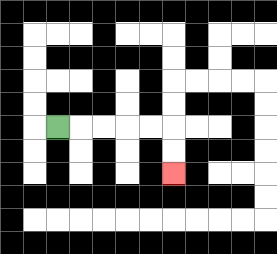{'start': '[2, 5]', 'end': '[7, 7]', 'path_directions': 'R,R,R,R,R,D,D', 'path_coordinates': '[[2, 5], [3, 5], [4, 5], [5, 5], [6, 5], [7, 5], [7, 6], [7, 7]]'}